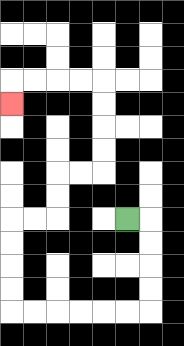{'start': '[5, 9]', 'end': '[0, 4]', 'path_directions': 'R,D,D,D,D,L,L,L,L,L,L,U,U,U,U,R,R,U,U,R,R,U,U,U,U,L,L,L,L,D', 'path_coordinates': '[[5, 9], [6, 9], [6, 10], [6, 11], [6, 12], [6, 13], [5, 13], [4, 13], [3, 13], [2, 13], [1, 13], [0, 13], [0, 12], [0, 11], [0, 10], [0, 9], [1, 9], [2, 9], [2, 8], [2, 7], [3, 7], [4, 7], [4, 6], [4, 5], [4, 4], [4, 3], [3, 3], [2, 3], [1, 3], [0, 3], [0, 4]]'}